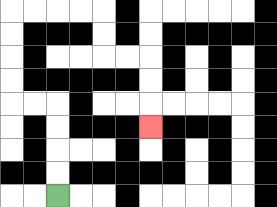{'start': '[2, 8]', 'end': '[6, 5]', 'path_directions': 'U,U,U,U,L,L,U,U,U,U,R,R,R,R,D,D,R,R,D,D,D', 'path_coordinates': '[[2, 8], [2, 7], [2, 6], [2, 5], [2, 4], [1, 4], [0, 4], [0, 3], [0, 2], [0, 1], [0, 0], [1, 0], [2, 0], [3, 0], [4, 0], [4, 1], [4, 2], [5, 2], [6, 2], [6, 3], [6, 4], [6, 5]]'}